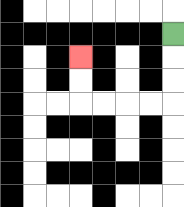{'start': '[7, 1]', 'end': '[3, 2]', 'path_directions': 'D,D,D,L,L,L,L,U,U', 'path_coordinates': '[[7, 1], [7, 2], [7, 3], [7, 4], [6, 4], [5, 4], [4, 4], [3, 4], [3, 3], [3, 2]]'}